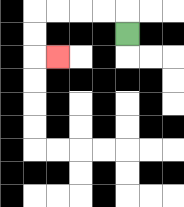{'start': '[5, 1]', 'end': '[2, 2]', 'path_directions': 'U,L,L,L,L,D,D,R', 'path_coordinates': '[[5, 1], [5, 0], [4, 0], [3, 0], [2, 0], [1, 0], [1, 1], [1, 2], [2, 2]]'}